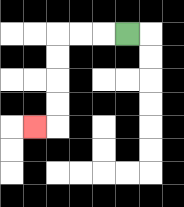{'start': '[5, 1]', 'end': '[1, 5]', 'path_directions': 'L,L,L,D,D,D,D,L', 'path_coordinates': '[[5, 1], [4, 1], [3, 1], [2, 1], [2, 2], [2, 3], [2, 4], [2, 5], [1, 5]]'}